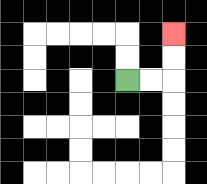{'start': '[5, 3]', 'end': '[7, 1]', 'path_directions': 'R,R,U,U', 'path_coordinates': '[[5, 3], [6, 3], [7, 3], [7, 2], [7, 1]]'}